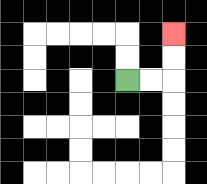{'start': '[5, 3]', 'end': '[7, 1]', 'path_directions': 'R,R,U,U', 'path_coordinates': '[[5, 3], [6, 3], [7, 3], [7, 2], [7, 1]]'}